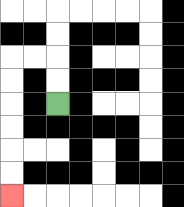{'start': '[2, 4]', 'end': '[0, 8]', 'path_directions': 'U,U,L,L,D,D,D,D,D,D', 'path_coordinates': '[[2, 4], [2, 3], [2, 2], [1, 2], [0, 2], [0, 3], [0, 4], [0, 5], [0, 6], [0, 7], [0, 8]]'}